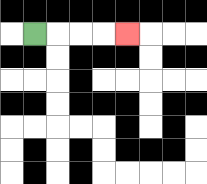{'start': '[1, 1]', 'end': '[5, 1]', 'path_directions': 'R,R,R,R', 'path_coordinates': '[[1, 1], [2, 1], [3, 1], [4, 1], [5, 1]]'}